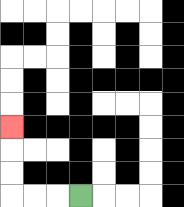{'start': '[3, 8]', 'end': '[0, 5]', 'path_directions': 'L,L,L,U,U,U', 'path_coordinates': '[[3, 8], [2, 8], [1, 8], [0, 8], [0, 7], [0, 6], [0, 5]]'}